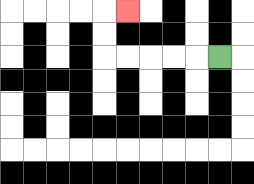{'start': '[9, 2]', 'end': '[5, 0]', 'path_directions': 'L,L,L,L,L,U,U,R', 'path_coordinates': '[[9, 2], [8, 2], [7, 2], [6, 2], [5, 2], [4, 2], [4, 1], [4, 0], [5, 0]]'}